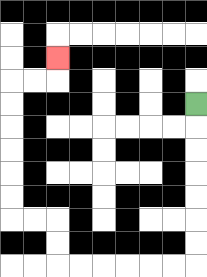{'start': '[8, 4]', 'end': '[2, 2]', 'path_directions': 'D,D,D,D,D,D,D,L,L,L,L,L,L,U,U,L,L,U,U,U,U,U,U,R,R,U', 'path_coordinates': '[[8, 4], [8, 5], [8, 6], [8, 7], [8, 8], [8, 9], [8, 10], [8, 11], [7, 11], [6, 11], [5, 11], [4, 11], [3, 11], [2, 11], [2, 10], [2, 9], [1, 9], [0, 9], [0, 8], [0, 7], [0, 6], [0, 5], [0, 4], [0, 3], [1, 3], [2, 3], [2, 2]]'}